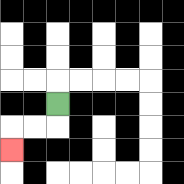{'start': '[2, 4]', 'end': '[0, 6]', 'path_directions': 'D,L,L,D', 'path_coordinates': '[[2, 4], [2, 5], [1, 5], [0, 5], [0, 6]]'}